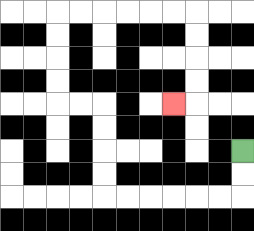{'start': '[10, 6]', 'end': '[7, 4]', 'path_directions': 'D,D,L,L,L,L,L,L,U,U,U,U,L,L,U,U,U,U,R,R,R,R,R,R,D,D,D,D,L', 'path_coordinates': '[[10, 6], [10, 7], [10, 8], [9, 8], [8, 8], [7, 8], [6, 8], [5, 8], [4, 8], [4, 7], [4, 6], [4, 5], [4, 4], [3, 4], [2, 4], [2, 3], [2, 2], [2, 1], [2, 0], [3, 0], [4, 0], [5, 0], [6, 0], [7, 0], [8, 0], [8, 1], [8, 2], [8, 3], [8, 4], [7, 4]]'}